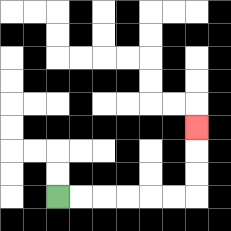{'start': '[2, 8]', 'end': '[8, 5]', 'path_directions': 'R,R,R,R,R,R,U,U,U', 'path_coordinates': '[[2, 8], [3, 8], [4, 8], [5, 8], [6, 8], [7, 8], [8, 8], [8, 7], [8, 6], [8, 5]]'}